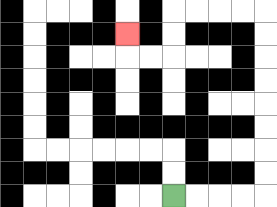{'start': '[7, 8]', 'end': '[5, 1]', 'path_directions': 'R,R,R,R,U,U,U,U,U,U,U,U,L,L,L,L,D,D,L,L,U', 'path_coordinates': '[[7, 8], [8, 8], [9, 8], [10, 8], [11, 8], [11, 7], [11, 6], [11, 5], [11, 4], [11, 3], [11, 2], [11, 1], [11, 0], [10, 0], [9, 0], [8, 0], [7, 0], [7, 1], [7, 2], [6, 2], [5, 2], [5, 1]]'}